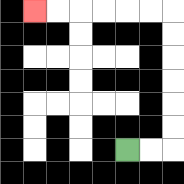{'start': '[5, 6]', 'end': '[1, 0]', 'path_directions': 'R,R,U,U,U,U,U,U,L,L,L,L,L,L', 'path_coordinates': '[[5, 6], [6, 6], [7, 6], [7, 5], [7, 4], [7, 3], [7, 2], [7, 1], [7, 0], [6, 0], [5, 0], [4, 0], [3, 0], [2, 0], [1, 0]]'}